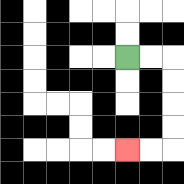{'start': '[5, 2]', 'end': '[5, 6]', 'path_directions': 'R,R,D,D,D,D,L,L', 'path_coordinates': '[[5, 2], [6, 2], [7, 2], [7, 3], [7, 4], [7, 5], [7, 6], [6, 6], [5, 6]]'}